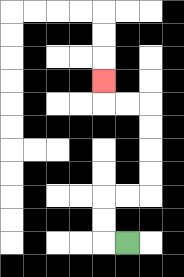{'start': '[5, 10]', 'end': '[4, 3]', 'path_directions': 'L,U,U,R,R,U,U,U,U,L,L,U', 'path_coordinates': '[[5, 10], [4, 10], [4, 9], [4, 8], [5, 8], [6, 8], [6, 7], [6, 6], [6, 5], [6, 4], [5, 4], [4, 4], [4, 3]]'}